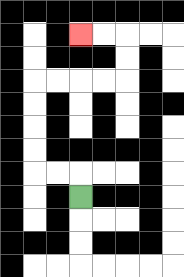{'start': '[3, 8]', 'end': '[3, 1]', 'path_directions': 'U,L,L,U,U,U,U,R,R,R,R,U,U,L,L', 'path_coordinates': '[[3, 8], [3, 7], [2, 7], [1, 7], [1, 6], [1, 5], [1, 4], [1, 3], [2, 3], [3, 3], [4, 3], [5, 3], [5, 2], [5, 1], [4, 1], [3, 1]]'}